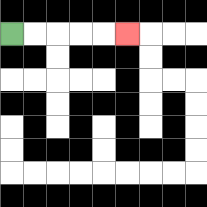{'start': '[0, 1]', 'end': '[5, 1]', 'path_directions': 'R,R,R,R,R', 'path_coordinates': '[[0, 1], [1, 1], [2, 1], [3, 1], [4, 1], [5, 1]]'}